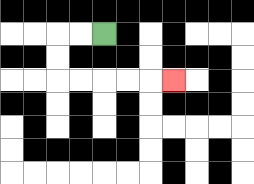{'start': '[4, 1]', 'end': '[7, 3]', 'path_directions': 'L,L,D,D,R,R,R,R,R', 'path_coordinates': '[[4, 1], [3, 1], [2, 1], [2, 2], [2, 3], [3, 3], [4, 3], [5, 3], [6, 3], [7, 3]]'}